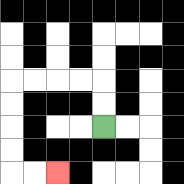{'start': '[4, 5]', 'end': '[2, 7]', 'path_directions': 'U,U,L,L,L,L,D,D,D,D,R,R', 'path_coordinates': '[[4, 5], [4, 4], [4, 3], [3, 3], [2, 3], [1, 3], [0, 3], [0, 4], [0, 5], [0, 6], [0, 7], [1, 7], [2, 7]]'}